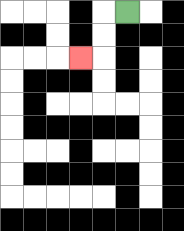{'start': '[5, 0]', 'end': '[3, 2]', 'path_directions': 'L,D,D,L', 'path_coordinates': '[[5, 0], [4, 0], [4, 1], [4, 2], [3, 2]]'}